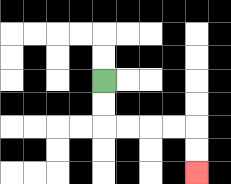{'start': '[4, 3]', 'end': '[8, 7]', 'path_directions': 'D,D,R,R,R,R,D,D', 'path_coordinates': '[[4, 3], [4, 4], [4, 5], [5, 5], [6, 5], [7, 5], [8, 5], [8, 6], [8, 7]]'}